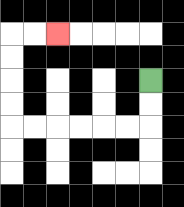{'start': '[6, 3]', 'end': '[2, 1]', 'path_directions': 'D,D,L,L,L,L,L,L,U,U,U,U,R,R', 'path_coordinates': '[[6, 3], [6, 4], [6, 5], [5, 5], [4, 5], [3, 5], [2, 5], [1, 5], [0, 5], [0, 4], [0, 3], [0, 2], [0, 1], [1, 1], [2, 1]]'}